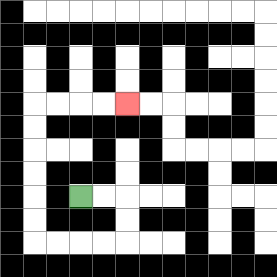{'start': '[3, 8]', 'end': '[5, 4]', 'path_directions': 'R,R,D,D,L,L,L,L,U,U,U,U,U,U,R,R,R,R', 'path_coordinates': '[[3, 8], [4, 8], [5, 8], [5, 9], [5, 10], [4, 10], [3, 10], [2, 10], [1, 10], [1, 9], [1, 8], [1, 7], [1, 6], [1, 5], [1, 4], [2, 4], [3, 4], [4, 4], [5, 4]]'}